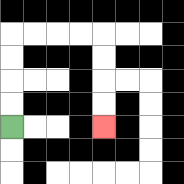{'start': '[0, 5]', 'end': '[4, 5]', 'path_directions': 'U,U,U,U,R,R,R,R,D,D,D,D', 'path_coordinates': '[[0, 5], [0, 4], [0, 3], [0, 2], [0, 1], [1, 1], [2, 1], [3, 1], [4, 1], [4, 2], [4, 3], [4, 4], [4, 5]]'}